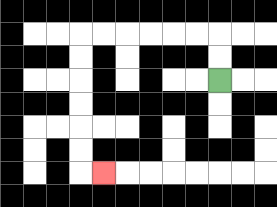{'start': '[9, 3]', 'end': '[4, 7]', 'path_directions': 'U,U,L,L,L,L,L,L,D,D,D,D,D,D,R', 'path_coordinates': '[[9, 3], [9, 2], [9, 1], [8, 1], [7, 1], [6, 1], [5, 1], [4, 1], [3, 1], [3, 2], [3, 3], [3, 4], [3, 5], [3, 6], [3, 7], [4, 7]]'}